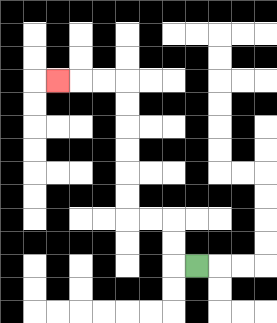{'start': '[8, 11]', 'end': '[2, 3]', 'path_directions': 'L,U,U,L,L,U,U,U,U,U,U,L,L,L', 'path_coordinates': '[[8, 11], [7, 11], [7, 10], [7, 9], [6, 9], [5, 9], [5, 8], [5, 7], [5, 6], [5, 5], [5, 4], [5, 3], [4, 3], [3, 3], [2, 3]]'}